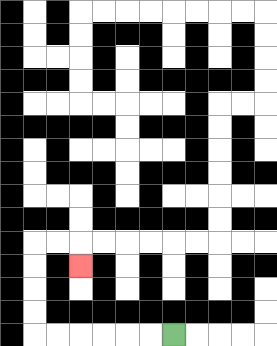{'start': '[7, 14]', 'end': '[3, 11]', 'path_directions': 'L,L,L,L,L,L,U,U,U,U,R,R,D', 'path_coordinates': '[[7, 14], [6, 14], [5, 14], [4, 14], [3, 14], [2, 14], [1, 14], [1, 13], [1, 12], [1, 11], [1, 10], [2, 10], [3, 10], [3, 11]]'}